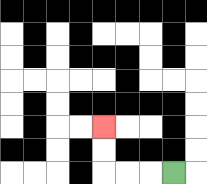{'start': '[7, 7]', 'end': '[4, 5]', 'path_directions': 'L,L,L,U,U', 'path_coordinates': '[[7, 7], [6, 7], [5, 7], [4, 7], [4, 6], [4, 5]]'}